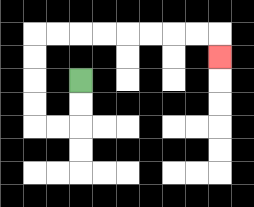{'start': '[3, 3]', 'end': '[9, 2]', 'path_directions': 'D,D,L,L,U,U,U,U,R,R,R,R,R,R,R,R,D', 'path_coordinates': '[[3, 3], [3, 4], [3, 5], [2, 5], [1, 5], [1, 4], [1, 3], [1, 2], [1, 1], [2, 1], [3, 1], [4, 1], [5, 1], [6, 1], [7, 1], [8, 1], [9, 1], [9, 2]]'}